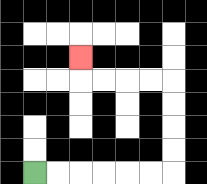{'start': '[1, 7]', 'end': '[3, 2]', 'path_directions': 'R,R,R,R,R,R,U,U,U,U,L,L,L,L,U', 'path_coordinates': '[[1, 7], [2, 7], [3, 7], [4, 7], [5, 7], [6, 7], [7, 7], [7, 6], [7, 5], [7, 4], [7, 3], [6, 3], [5, 3], [4, 3], [3, 3], [3, 2]]'}